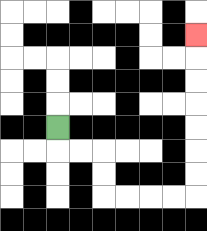{'start': '[2, 5]', 'end': '[8, 1]', 'path_directions': 'D,R,R,D,D,R,R,R,R,U,U,U,U,U,U,U', 'path_coordinates': '[[2, 5], [2, 6], [3, 6], [4, 6], [4, 7], [4, 8], [5, 8], [6, 8], [7, 8], [8, 8], [8, 7], [8, 6], [8, 5], [8, 4], [8, 3], [8, 2], [8, 1]]'}